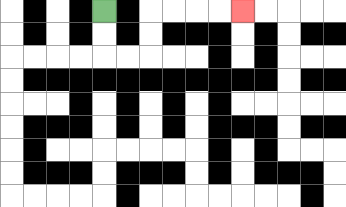{'start': '[4, 0]', 'end': '[10, 0]', 'path_directions': 'D,D,R,R,U,U,R,R,R,R', 'path_coordinates': '[[4, 0], [4, 1], [4, 2], [5, 2], [6, 2], [6, 1], [6, 0], [7, 0], [8, 0], [9, 0], [10, 0]]'}